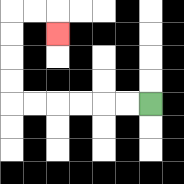{'start': '[6, 4]', 'end': '[2, 1]', 'path_directions': 'L,L,L,L,L,L,U,U,U,U,R,R,D', 'path_coordinates': '[[6, 4], [5, 4], [4, 4], [3, 4], [2, 4], [1, 4], [0, 4], [0, 3], [0, 2], [0, 1], [0, 0], [1, 0], [2, 0], [2, 1]]'}